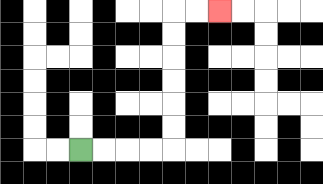{'start': '[3, 6]', 'end': '[9, 0]', 'path_directions': 'R,R,R,R,U,U,U,U,U,U,R,R', 'path_coordinates': '[[3, 6], [4, 6], [5, 6], [6, 6], [7, 6], [7, 5], [7, 4], [7, 3], [7, 2], [7, 1], [7, 0], [8, 0], [9, 0]]'}